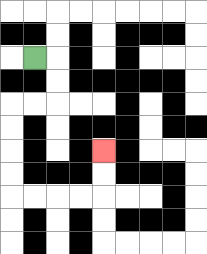{'start': '[1, 2]', 'end': '[4, 6]', 'path_directions': 'R,D,D,L,L,D,D,D,D,R,R,R,R,U,U', 'path_coordinates': '[[1, 2], [2, 2], [2, 3], [2, 4], [1, 4], [0, 4], [0, 5], [0, 6], [0, 7], [0, 8], [1, 8], [2, 8], [3, 8], [4, 8], [4, 7], [4, 6]]'}